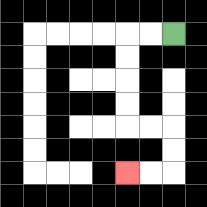{'start': '[7, 1]', 'end': '[5, 7]', 'path_directions': 'L,L,D,D,D,D,R,R,D,D,L,L', 'path_coordinates': '[[7, 1], [6, 1], [5, 1], [5, 2], [5, 3], [5, 4], [5, 5], [6, 5], [7, 5], [7, 6], [7, 7], [6, 7], [5, 7]]'}